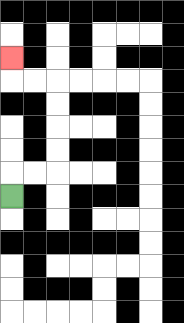{'start': '[0, 8]', 'end': '[0, 2]', 'path_directions': 'U,R,R,U,U,U,U,L,L,U', 'path_coordinates': '[[0, 8], [0, 7], [1, 7], [2, 7], [2, 6], [2, 5], [2, 4], [2, 3], [1, 3], [0, 3], [0, 2]]'}